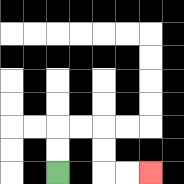{'start': '[2, 7]', 'end': '[6, 7]', 'path_directions': 'U,U,R,R,D,D,R,R', 'path_coordinates': '[[2, 7], [2, 6], [2, 5], [3, 5], [4, 5], [4, 6], [4, 7], [5, 7], [6, 7]]'}